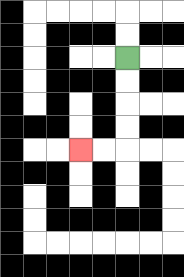{'start': '[5, 2]', 'end': '[3, 6]', 'path_directions': 'D,D,D,D,L,L', 'path_coordinates': '[[5, 2], [5, 3], [5, 4], [5, 5], [5, 6], [4, 6], [3, 6]]'}